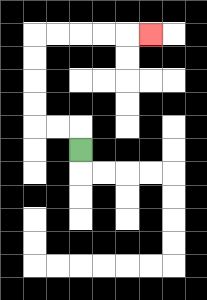{'start': '[3, 6]', 'end': '[6, 1]', 'path_directions': 'U,L,L,U,U,U,U,R,R,R,R,R', 'path_coordinates': '[[3, 6], [3, 5], [2, 5], [1, 5], [1, 4], [1, 3], [1, 2], [1, 1], [2, 1], [3, 1], [4, 1], [5, 1], [6, 1]]'}